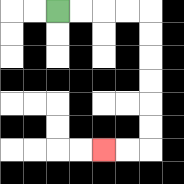{'start': '[2, 0]', 'end': '[4, 6]', 'path_directions': 'R,R,R,R,D,D,D,D,D,D,L,L', 'path_coordinates': '[[2, 0], [3, 0], [4, 0], [5, 0], [6, 0], [6, 1], [6, 2], [6, 3], [6, 4], [6, 5], [6, 6], [5, 6], [4, 6]]'}